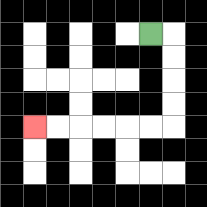{'start': '[6, 1]', 'end': '[1, 5]', 'path_directions': 'R,D,D,D,D,L,L,L,L,L,L', 'path_coordinates': '[[6, 1], [7, 1], [7, 2], [7, 3], [7, 4], [7, 5], [6, 5], [5, 5], [4, 5], [3, 5], [2, 5], [1, 5]]'}